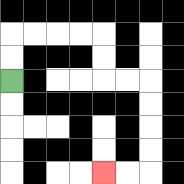{'start': '[0, 3]', 'end': '[4, 7]', 'path_directions': 'U,U,R,R,R,R,D,D,R,R,D,D,D,D,L,L', 'path_coordinates': '[[0, 3], [0, 2], [0, 1], [1, 1], [2, 1], [3, 1], [4, 1], [4, 2], [4, 3], [5, 3], [6, 3], [6, 4], [6, 5], [6, 6], [6, 7], [5, 7], [4, 7]]'}